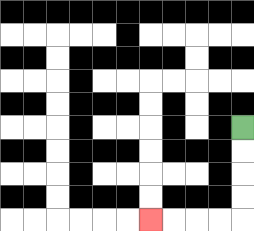{'start': '[10, 5]', 'end': '[6, 9]', 'path_directions': 'D,D,D,D,L,L,L,L', 'path_coordinates': '[[10, 5], [10, 6], [10, 7], [10, 8], [10, 9], [9, 9], [8, 9], [7, 9], [6, 9]]'}